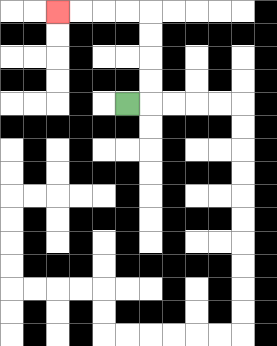{'start': '[5, 4]', 'end': '[2, 0]', 'path_directions': 'R,U,U,U,U,L,L,L,L', 'path_coordinates': '[[5, 4], [6, 4], [6, 3], [6, 2], [6, 1], [6, 0], [5, 0], [4, 0], [3, 0], [2, 0]]'}